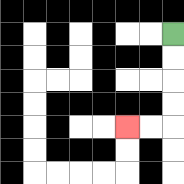{'start': '[7, 1]', 'end': '[5, 5]', 'path_directions': 'D,D,D,D,L,L', 'path_coordinates': '[[7, 1], [7, 2], [7, 3], [7, 4], [7, 5], [6, 5], [5, 5]]'}